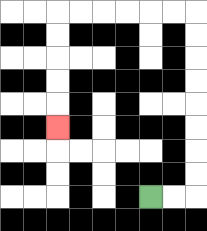{'start': '[6, 8]', 'end': '[2, 5]', 'path_directions': 'R,R,U,U,U,U,U,U,U,U,L,L,L,L,L,L,D,D,D,D,D', 'path_coordinates': '[[6, 8], [7, 8], [8, 8], [8, 7], [8, 6], [8, 5], [8, 4], [8, 3], [8, 2], [8, 1], [8, 0], [7, 0], [6, 0], [5, 0], [4, 0], [3, 0], [2, 0], [2, 1], [2, 2], [2, 3], [2, 4], [2, 5]]'}